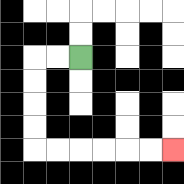{'start': '[3, 2]', 'end': '[7, 6]', 'path_directions': 'L,L,D,D,D,D,R,R,R,R,R,R', 'path_coordinates': '[[3, 2], [2, 2], [1, 2], [1, 3], [1, 4], [1, 5], [1, 6], [2, 6], [3, 6], [4, 6], [5, 6], [6, 6], [7, 6]]'}